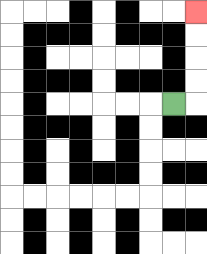{'start': '[7, 4]', 'end': '[8, 0]', 'path_directions': 'R,U,U,U,U', 'path_coordinates': '[[7, 4], [8, 4], [8, 3], [8, 2], [8, 1], [8, 0]]'}